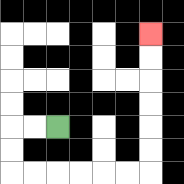{'start': '[2, 5]', 'end': '[6, 1]', 'path_directions': 'L,L,D,D,R,R,R,R,R,R,U,U,U,U,U,U', 'path_coordinates': '[[2, 5], [1, 5], [0, 5], [0, 6], [0, 7], [1, 7], [2, 7], [3, 7], [4, 7], [5, 7], [6, 7], [6, 6], [6, 5], [6, 4], [6, 3], [6, 2], [6, 1]]'}